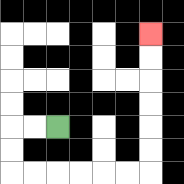{'start': '[2, 5]', 'end': '[6, 1]', 'path_directions': 'L,L,D,D,R,R,R,R,R,R,U,U,U,U,U,U', 'path_coordinates': '[[2, 5], [1, 5], [0, 5], [0, 6], [0, 7], [1, 7], [2, 7], [3, 7], [4, 7], [5, 7], [6, 7], [6, 6], [6, 5], [6, 4], [6, 3], [6, 2], [6, 1]]'}